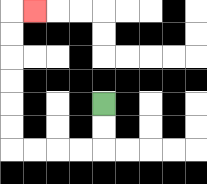{'start': '[4, 4]', 'end': '[1, 0]', 'path_directions': 'D,D,L,L,L,L,U,U,U,U,U,U,R', 'path_coordinates': '[[4, 4], [4, 5], [4, 6], [3, 6], [2, 6], [1, 6], [0, 6], [0, 5], [0, 4], [0, 3], [0, 2], [0, 1], [0, 0], [1, 0]]'}